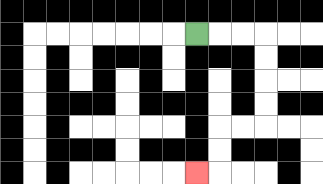{'start': '[8, 1]', 'end': '[8, 7]', 'path_directions': 'R,R,R,D,D,D,D,L,L,D,D,L', 'path_coordinates': '[[8, 1], [9, 1], [10, 1], [11, 1], [11, 2], [11, 3], [11, 4], [11, 5], [10, 5], [9, 5], [9, 6], [9, 7], [8, 7]]'}